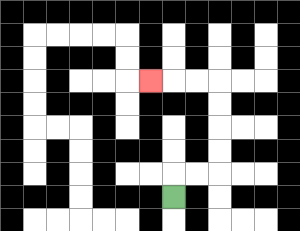{'start': '[7, 8]', 'end': '[6, 3]', 'path_directions': 'U,R,R,U,U,U,U,L,L,L', 'path_coordinates': '[[7, 8], [7, 7], [8, 7], [9, 7], [9, 6], [9, 5], [9, 4], [9, 3], [8, 3], [7, 3], [6, 3]]'}